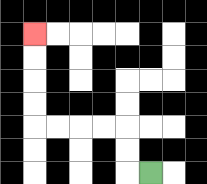{'start': '[6, 7]', 'end': '[1, 1]', 'path_directions': 'L,U,U,L,L,L,L,U,U,U,U', 'path_coordinates': '[[6, 7], [5, 7], [5, 6], [5, 5], [4, 5], [3, 5], [2, 5], [1, 5], [1, 4], [1, 3], [1, 2], [1, 1]]'}